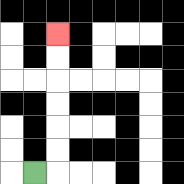{'start': '[1, 7]', 'end': '[2, 1]', 'path_directions': 'R,U,U,U,U,U,U', 'path_coordinates': '[[1, 7], [2, 7], [2, 6], [2, 5], [2, 4], [2, 3], [2, 2], [2, 1]]'}